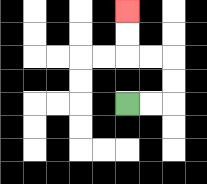{'start': '[5, 4]', 'end': '[5, 0]', 'path_directions': 'R,R,U,U,L,L,U,U', 'path_coordinates': '[[5, 4], [6, 4], [7, 4], [7, 3], [7, 2], [6, 2], [5, 2], [5, 1], [5, 0]]'}